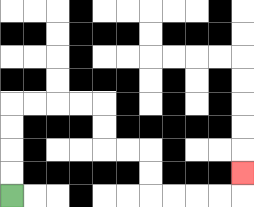{'start': '[0, 8]', 'end': '[10, 7]', 'path_directions': 'U,U,U,U,R,R,R,R,D,D,R,R,D,D,R,R,R,R,U', 'path_coordinates': '[[0, 8], [0, 7], [0, 6], [0, 5], [0, 4], [1, 4], [2, 4], [3, 4], [4, 4], [4, 5], [4, 6], [5, 6], [6, 6], [6, 7], [6, 8], [7, 8], [8, 8], [9, 8], [10, 8], [10, 7]]'}